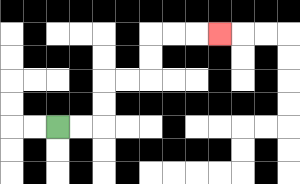{'start': '[2, 5]', 'end': '[9, 1]', 'path_directions': 'R,R,U,U,R,R,U,U,R,R,R', 'path_coordinates': '[[2, 5], [3, 5], [4, 5], [4, 4], [4, 3], [5, 3], [6, 3], [6, 2], [6, 1], [7, 1], [8, 1], [9, 1]]'}